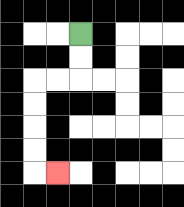{'start': '[3, 1]', 'end': '[2, 7]', 'path_directions': 'D,D,L,L,D,D,D,D,R', 'path_coordinates': '[[3, 1], [3, 2], [3, 3], [2, 3], [1, 3], [1, 4], [1, 5], [1, 6], [1, 7], [2, 7]]'}